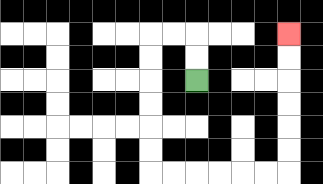{'start': '[8, 3]', 'end': '[12, 1]', 'path_directions': 'U,U,L,L,D,D,D,D,D,D,R,R,R,R,R,R,U,U,U,U,U,U', 'path_coordinates': '[[8, 3], [8, 2], [8, 1], [7, 1], [6, 1], [6, 2], [6, 3], [6, 4], [6, 5], [6, 6], [6, 7], [7, 7], [8, 7], [9, 7], [10, 7], [11, 7], [12, 7], [12, 6], [12, 5], [12, 4], [12, 3], [12, 2], [12, 1]]'}